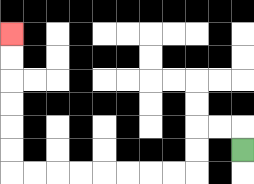{'start': '[10, 6]', 'end': '[0, 1]', 'path_directions': 'U,L,L,D,D,L,L,L,L,L,L,L,L,U,U,U,U,U,U', 'path_coordinates': '[[10, 6], [10, 5], [9, 5], [8, 5], [8, 6], [8, 7], [7, 7], [6, 7], [5, 7], [4, 7], [3, 7], [2, 7], [1, 7], [0, 7], [0, 6], [0, 5], [0, 4], [0, 3], [0, 2], [0, 1]]'}